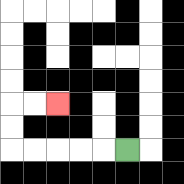{'start': '[5, 6]', 'end': '[2, 4]', 'path_directions': 'L,L,L,L,L,U,U,R,R', 'path_coordinates': '[[5, 6], [4, 6], [3, 6], [2, 6], [1, 6], [0, 6], [0, 5], [0, 4], [1, 4], [2, 4]]'}